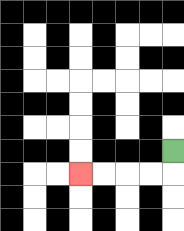{'start': '[7, 6]', 'end': '[3, 7]', 'path_directions': 'D,L,L,L,L', 'path_coordinates': '[[7, 6], [7, 7], [6, 7], [5, 7], [4, 7], [3, 7]]'}